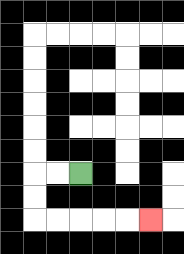{'start': '[3, 7]', 'end': '[6, 9]', 'path_directions': 'L,L,D,D,R,R,R,R,R', 'path_coordinates': '[[3, 7], [2, 7], [1, 7], [1, 8], [1, 9], [2, 9], [3, 9], [4, 9], [5, 9], [6, 9]]'}